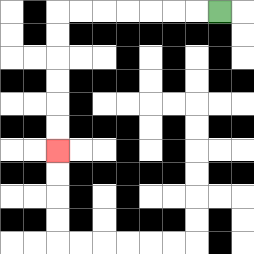{'start': '[9, 0]', 'end': '[2, 6]', 'path_directions': 'L,L,L,L,L,L,L,D,D,D,D,D,D', 'path_coordinates': '[[9, 0], [8, 0], [7, 0], [6, 0], [5, 0], [4, 0], [3, 0], [2, 0], [2, 1], [2, 2], [2, 3], [2, 4], [2, 5], [2, 6]]'}